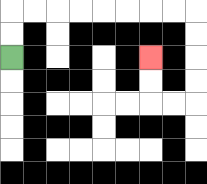{'start': '[0, 2]', 'end': '[6, 2]', 'path_directions': 'U,U,R,R,R,R,R,R,R,R,D,D,D,D,L,L,U,U', 'path_coordinates': '[[0, 2], [0, 1], [0, 0], [1, 0], [2, 0], [3, 0], [4, 0], [5, 0], [6, 0], [7, 0], [8, 0], [8, 1], [8, 2], [8, 3], [8, 4], [7, 4], [6, 4], [6, 3], [6, 2]]'}